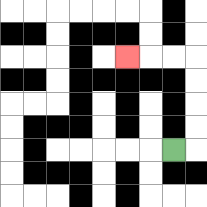{'start': '[7, 6]', 'end': '[5, 2]', 'path_directions': 'R,U,U,U,U,L,L,L', 'path_coordinates': '[[7, 6], [8, 6], [8, 5], [8, 4], [8, 3], [8, 2], [7, 2], [6, 2], [5, 2]]'}